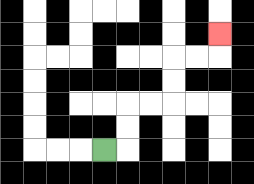{'start': '[4, 6]', 'end': '[9, 1]', 'path_directions': 'R,U,U,R,R,U,U,R,R,U', 'path_coordinates': '[[4, 6], [5, 6], [5, 5], [5, 4], [6, 4], [7, 4], [7, 3], [7, 2], [8, 2], [9, 2], [9, 1]]'}